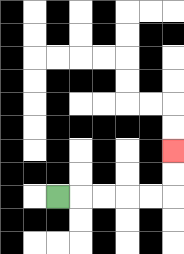{'start': '[2, 8]', 'end': '[7, 6]', 'path_directions': 'R,R,R,R,R,U,U', 'path_coordinates': '[[2, 8], [3, 8], [4, 8], [5, 8], [6, 8], [7, 8], [7, 7], [7, 6]]'}